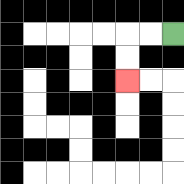{'start': '[7, 1]', 'end': '[5, 3]', 'path_directions': 'L,L,D,D', 'path_coordinates': '[[7, 1], [6, 1], [5, 1], [5, 2], [5, 3]]'}